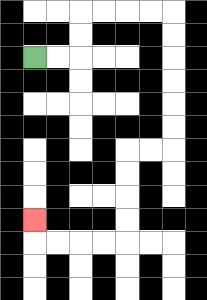{'start': '[1, 2]', 'end': '[1, 9]', 'path_directions': 'R,R,U,U,R,R,R,R,D,D,D,D,D,D,L,L,D,D,D,D,L,L,L,L,U', 'path_coordinates': '[[1, 2], [2, 2], [3, 2], [3, 1], [3, 0], [4, 0], [5, 0], [6, 0], [7, 0], [7, 1], [7, 2], [7, 3], [7, 4], [7, 5], [7, 6], [6, 6], [5, 6], [5, 7], [5, 8], [5, 9], [5, 10], [4, 10], [3, 10], [2, 10], [1, 10], [1, 9]]'}